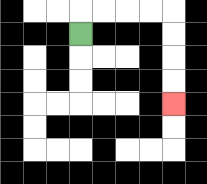{'start': '[3, 1]', 'end': '[7, 4]', 'path_directions': 'U,R,R,R,R,D,D,D,D', 'path_coordinates': '[[3, 1], [3, 0], [4, 0], [5, 0], [6, 0], [7, 0], [7, 1], [7, 2], [7, 3], [7, 4]]'}